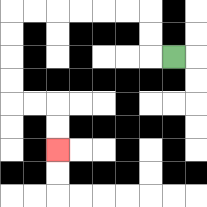{'start': '[7, 2]', 'end': '[2, 6]', 'path_directions': 'L,U,U,L,L,L,L,L,L,D,D,D,D,R,R,D,D', 'path_coordinates': '[[7, 2], [6, 2], [6, 1], [6, 0], [5, 0], [4, 0], [3, 0], [2, 0], [1, 0], [0, 0], [0, 1], [0, 2], [0, 3], [0, 4], [1, 4], [2, 4], [2, 5], [2, 6]]'}